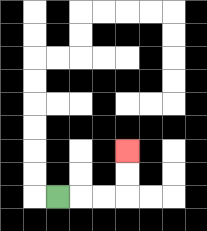{'start': '[2, 8]', 'end': '[5, 6]', 'path_directions': 'R,R,R,U,U', 'path_coordinates': '[[2, 8], [3, 8], [4, 8], [5, 8], [5, 7], [5, 6]]'}